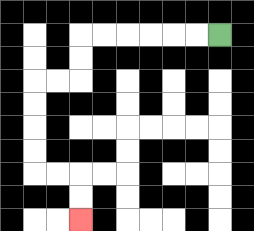{'start': '[9, 1]', 'end': '[3, 9]', 'path_directions': 'L,L,L,L,L,L,D,D,L,L,D,D,D,D,R,R,D,D', 'path_coordinates': '[[9, 1], [8, 1], [7, 1], [6, 1], [5, 1], [4, 1], [3, 1], [3, 2], [3, 3], [2, 3], [1, 3], [1, 4], [1, 5], [1, 6], [1, 7], [2, 7], [3, 7], [3, 8], [3, 9]]'}